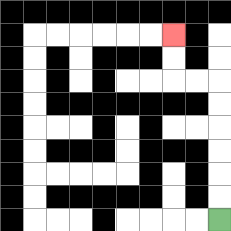{'start': '[9, 9]', 'end': '[7, 1]', 'path_directions': 'U,U,U,U,U,U,L,L,U,U', 'path_coordinates': '[[9, 9], [9, 8], [9, 7], [9, 6], [9, 5], [9, 4], [9, 3], [8, 3], [7, 3], [7, 2], [7, 1]]'}